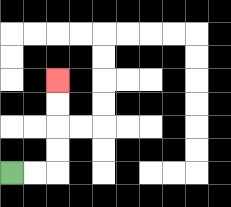{'start': '[0, 7]', 'end': '[2, 3]', 'path_directions': 'R,R,U,U,U,U', 'path_coordinates': '[[0, 7], [1, 7], [2, 7], [2, 6], [2, 5], [2, 4], [2, 3]]'}